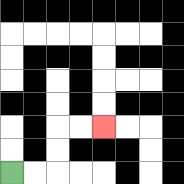{'start': '[0, 7]', 'end': '[4, 5]', 'path_directions': 'R,R,U,U,R,R', 'path_coordinates': '[[0, 7], [1, 7], [2, 7], [2, 6], [2, 5], [3, 5], [4, 5]]'}